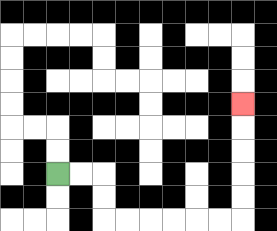{'start': '[2, 7]', 'end': '[10, 4]', 'path_directions': 'R,R,D,D,R,R,R,R,R,R,U,U,U,U,U', 'path_coordinates': '[[2, 7], [3, 7], [4, 7], [4, 8], [4, 9], [5, 9], [6, 9], [7, 9], [8, 9], [9, 9], [10, 9], [10, 8], [10, 7], [10, 6], [10, 5], [10, 4]]'}